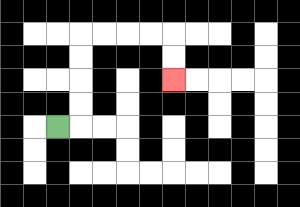{'start': '[2, 5]', 'end': '[7, 3]', 'path_directions': 'R,U,U,U,U,R,R,R,R,D,D', 'path_coordinates': '[[2, 5], [3, 5], [3, 4], [3, 3], [3, 2], [3, 1], [4, 1], [5, 1], [6, 1], [7, 1], [7, 2], [7, 3]]'}